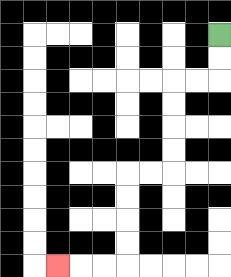{'start': '[9, 1]', 'end': '[2, 11]', 'path_directions': 'D,D,L,L,D,D,D,D,L,L,D,D,D,D,L,L,L', 'path_coordinates': '[[9, 1], [9, 2], [9, 3], [8, 3], [7, 3], [7, 4], [7, 5], [7, 6], [7, 7], [6, 7], [5, 7], [5, 8], [5, 9], [5, 10], [5, 11], [4, 11], [3, 11], [2, 11]]'}